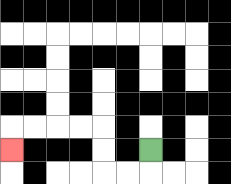{'start': '[6, 6]', 'end': '[0, 6]', 'path_directions': 'D,L,L,U,U,L,L,L,L,D', 'path_coordinates': '[[6, 6], [6, 7], [5, 7], [4, 7], [4, 6], [4, 5], [3, 5], [2, 5], [1, 5], [0, 5], [0, 6]]'}